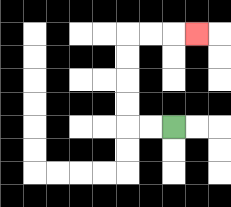{'start': '[7, 5]', 'end': '[8, 1]', 'path_directions': 'L,L,U,U,U,U,R,R,R', 'path_coordinates': '[[7, 5], [6, 5], [5, 5], [5, 4], [5, 3], [5, 2], [5, 1], [6, 1], [7, 1], [8, 1]]'}